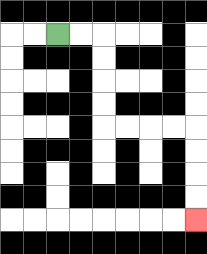{'start': '[2, 1]', 'end': '[8, 9]', 'path_directions': 'R,R,D,D,D,D,R,R,R,R,D,D,D,D', 'path_coordinates': '[[2, 1], [3, 1], [4, 1], [4, 2], [4, 3], [4, 4], [4, 5], [5, 5], [6, 5], [7, 5], [8, 5], [8, 6], [8, 7], [8, 8], [8, 9]]'}